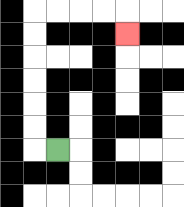{'start': '[2, 6]', 'end': '[5, 1]', 'path_directions': 'L,U,U,U,U,U,U,R,R,R,R,D', 'path_coordinates': '[[2, 6], [1, 6], [1, 5], [1, 4], [1, 3], [1, 2], [1, 1], [1, 0], [2, 0], [3, 0], [4, 0], [5, 0], [5, 1]]'}